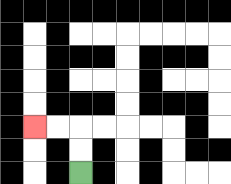{'start': '[3, 7]', 'end': '[1, 5]', 'path_directions': 'U,U,L,L', 'path_coordinates': '[[3, 7], [3, 6], [3, 5], [2, 5], [1, 5]]'}